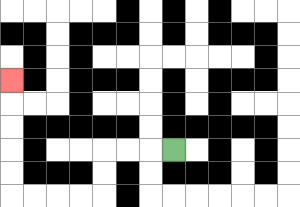{'start': '[7, 6]', 'end': '[0, 3]', 'path_directions': 'L,L,L,D,D,L,L,L,L,U,U,U,U,U', 'path_coordinates': '[[7, 6], [6, 6], [5, 6], [4, 6], [4, 7], [4, 8], [3, 8], [2, 8], [1, 8], [0, 8], [0, 7], [0, 6], [0, 5], [0, 4], [0, 3]]'}